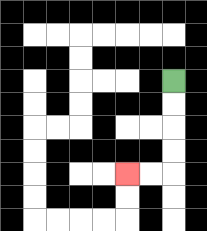{'start': '[7, 3]', 'end': '[5, 7]', 'path_directions': 'D,D,D,D,L,L', 'path_coordinates': '[[7, 3], [7, 4], [7, 5], [7, 6], [7, 7], [6, 7], [5, 7]]'}